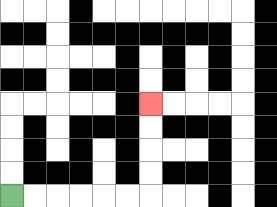{'start': '[0, 8]', 'end': '[6, 4]', 'path_directions': 'R,R,R,R,R,R,U,U,U,U', 'path_coordinates': '[[0, 8], [1, 8], [2, 8], [3, 8], [4, 8], [5, 8], [6, 8], [6, 7], [6, 6], [6, 5], [6, 4]]'}